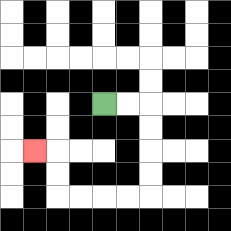{'start': '[4, 4]', 'end': '[1, 6]', 'path_directions': 'R,R,D,D,D,D,L,L,L,L,U,U,L', 'path_coordinates': '[[4, 4], [5, 4], [6, 4], [6, 5], [6, 6], [6, 7], [6, 8], [5, 8], [4, 8], [3, 8], [2, 8], [2, 7], [2, 6], [1, 6]]'}